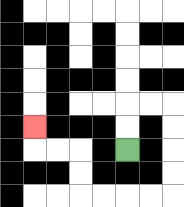{'start': '[5, 6]', 'end': '[1, 5]', 'path_directions': 'U,U,R,R,D,D,D,D,L,L,L,L,U,U,L,L,U', 'path_coordinates': '[[5, 6], [5, 5], [5, 4], [6, 4], [7, 4], [7, 5], [7, 6], [7, 7], [7, 8], [6, 8], [5, 8], [4, 8], [3, 8], [3, 7], [3, 6], [2, 6], [1, 6], [1, 5]]'}